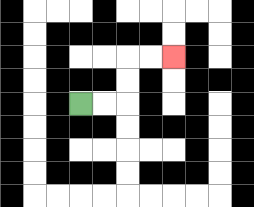{'start': '[3, 4]', 'end': '[7, 2]', 'path_directions': 'R,R,U,U,R,R', 'path_coordinates': '[[3, 4], [4, 4], [5, 4], [5, 3], [5, 2], [6, 2], [7, 2]]'}